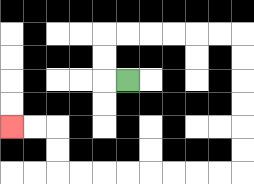{'start': '[5, 3]', 'end': '[0, 5]', 'path_directions': 'L,U,U,R,R,R,R,R,R,D,D,D,D,D,D,L,L,L,L,L,L,L,L,U,U,L,L', 'path_coordinates': '[[5, 3], [4, 3], [4, 2], [4, 1], [5, 1], [6, 1], [7, 1], [8, 1], [9, 1], [10, 1], [10, 2], [10, 3], [10, 4], [10, 5], [10, 6], [10, 7], [9, 7], [8, 7], [7, 7], [6, 7], [5, 7], [4, 7], [3, 7], [2, 7], [2, 6], [2, 5], [1, 5], [0, 5]]'}